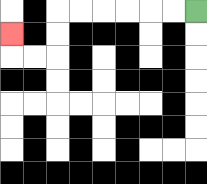{'start': '[8, 0]', 'end': '[0, 1]', 'path_directions': 'L,L,L,L,L,L,D,D,L,L,U', 'path_coordinates': '[[8, 0], [7, 0], [6, 0], [5, 0], [4, 0], [3, 0], [2, 0], [2, 1], [2, 2], [1, 2], [0, 2], [0, 1]]'}